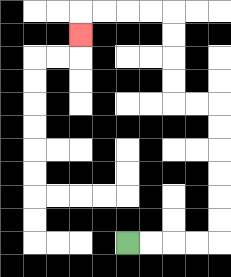{'start': '[5, 10]', 'end': '[3, 1]', 'path_directions': 'R,R,R,R,U,U,U,U,U,U,L,L,U,U,U,U,L,L,L,L,D', 'path_coordinates': '[[5, 10], [6, 10], [7, 10], [8, 10], [9, 10], [9, 9], [9, 8], [9, 7], [9, 6], [9, 5], [9, 4], [8, 4], [7, 4], [7, 3], [7, 2], [7, 1], [7, 0], [6, 0], [5, 0], [4, 0], [3, 0], [3, 1]]'}